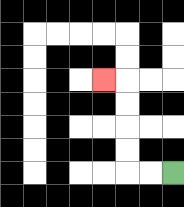{'start': '[7, 7]', 'end': '[4, 3]', 'path_directions': 'L,L,U,U,U,U,L', 'path_coordinates': '[[7, 7], [6, 7], [5, 7], [5, 6], [5, 5], [5, 4], [5, 3], [4, 3]]'}